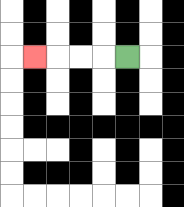{'start': '[5, 2]', 'end': '[1, 2]', 'path_directions': 'L,L,L,L', 'path_coordinates': '[[5, 2], [4, 2], [3, 2], [2, 2], [1, 2]]'}